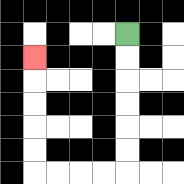{'start': '[5, 1]', 'end': '[1, 2]', 'path_directions': 'D,D,D,D,D,D,L,L,L,L,U,U,U,U,U', 'path_coordinates': '[[5, 1], [5, 2], [5, 3], [5, 4], [5, 5], [5, 6], [5, 7], [4, 7], [3, 7], [2, 7], [1, 7], [1, 6], [1, 5], [1, 4], [1, 3], [1, 2]]'}